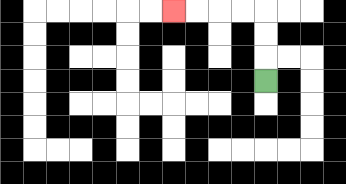{'start': '[11, 3]', 'end': '[7, 0]', 'path_directions': 'U,U,U,L,L,L,L', 'path_coordinates': '[[11, 3], [11, 2], [11, 1], [11, 0], [10, 0], [9, 0], [8, 0], [7, 0]]'}